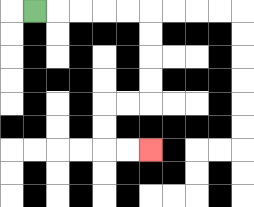{'start': '[1, 0]', 'end': '[6, 6]', 'path_directions': 'R,R,R,R,R,D,D,D,D,L,L,D,D,R,R', 'path_coordinates': '[[1, 0], [2, 0], [3, 0], [4, 0], [5, 0], [6, 0], [6, 1], [6, 2], [6, 3], [6, 4], [5, 4], [4, 4], [4, 5], [4, 6], [5, 6], [6, 6]]'}